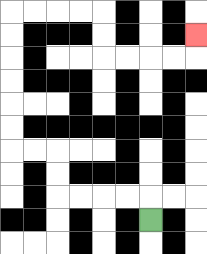{'start': '[6, 9]', 'end': '[8, 1]', 'path_directions': 'U,L,L,L,L,U,U,L,L,U,U,U,U,U,U,R,R,R,R,D,D,R,R,R,R,U', 'path_coordinates': '[[6, 9], [6, 8], [5, 8], [4, 8], [3, 8], [2, 8], [2, 7], [2, 6], [1, 6], [0, 6], [0, 5], [0, 4], [0, 3], [0, 2], [0, 1], [0, 0], [1, 0], [2, 0], [3, 0], [4, 0], [4, 1], [4, 2], [5, 2], [6, 2], [7, 2], [8, 2], [8, 1]]'}